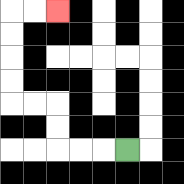{'start': '[5, 6]', 'end': '[2, 0]', 'path_directions': 'L,L,L,U,U,L,L,U,U,U,U,R,R', 'path_coordinates': '[[5, 6], [4, 6], [3, 6], [2, 6], [2, 5], [2, 4], [1, 4], [0, 4], [0, 3], [0, 2], [0, 1], [0, 0], [1, 0], [2, 0]]'}